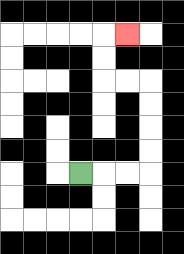{'start': '[3, 7]', 'end': '[5, 1]', 'path_directions': 'R,R,R,U,U,U,U,L,L,U,U,R', 'path_coordinates': '[[3, 7], [4, 7], [5, 7], [6, 7], [6, 6], [6, 5], [6, 4], [6, 3], [5, 3], [4, 3], [4, 2], [4, 1], [5, 1]]'}